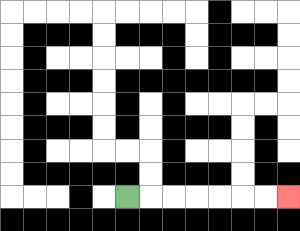{'start': '[5, 8]', 'end': '[12, 8]', 'path_directions': 'R,R,R,R,R,R,R', 'path_coordinates': '[[5, 8], [6, 8], [7, 8], [8, 8], [9, 8], [10, 8], [11, 8], [12, 8]]'}